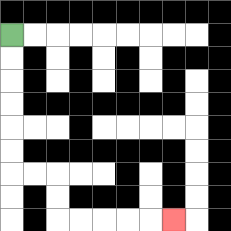{'start': '[0, 1]', 'end': '[7, 9]', 'path_directions': 'D,D,D,D,D,D,R,R,D,D,R,R,R,R,R', 'path_coordinates': '[[0, 1], [0, 2], [0, 3], [0, 4], [0, 5], [0, 6], [0, 7], [1, 7], [2, 7], [2, 8], [2, 9], [3, 9], [4, 9], [5, 9], [6, 9], [7, 9]]'}